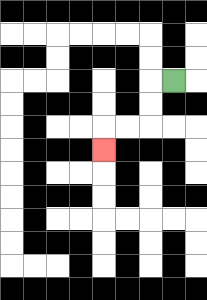{'start': '[7, 3]', 'end': '[4, 6]', 'path_directions': 'L,D,D,L,L,D', 'path_coordinates': '[[7, 3], [6, 3], [6, 4], [6, 5], [5, 5], [4, 5], [4, 6]]'}